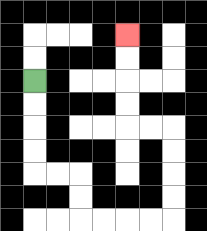{'start': '[1, 3]', 'end': '[5, 1]', 'path_directions': 'D,D,D,D,R,R,D,D,R,R,R,R,U,U,U,U,L,L,U,U,U,U', 'path_coordinates': '[[1, 3], [1, 4], [1, 5], [1, 6], [1, 7], [2, 7], [3, 7], [3, 8], [3, 9], [4, 9], [5, 9], [6, 9], [7, 9], [7, 8], [7, 7], [7, 6], [7, 5], [6, 5], [5, 5], [5, 4], [5, 3], [5, 2], [5, 1]]'}